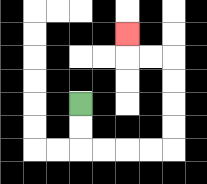{'start': '[3, 4]', 'end': '[5, 1]', 'path_directions': 'D,D,R,R,R,R,U,U,U,U,L,L,U', 'path_coordinates': '[[3, 4], [3, 5], [3, 6], [4, 6], [5, 6], [6, 6], [7, 6], [7, 5], [7, 4], [7, 3], [7, 2], [6, 2], [5, 2], [5, 1]]'}